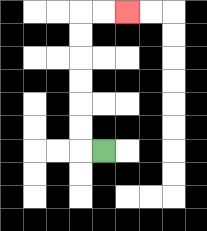{'start': '[4, 6]', 'end': '[5, 0]', 'path_directions': 'L,U,U,U,U,U,U,R,R', 'path_coordinates': '[[4, 6], [3, 6], [3, 5], [3, 4], [3, 3], [3, 2], [3, 1], [3, 0], [4, 0], [5, 0]]'}